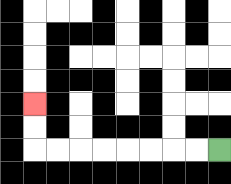{'start': '[9, 6]', 'end': '[1, 4]', 'path_directions': 'L,L,L,L,L,L,L,L,U,U', 'path_coordinates': '[[9, 6], [8, 6], [7, 6], [6, 6], [5, 6], [4, 6], [3, 6], [2, 6], [1, 6], [1, 5], [1, 4]]'}